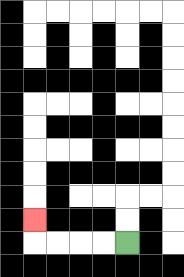{'start': '[5, 10]', 'end': '[1, 9]', 'path_directions': 'L,L,L,L,U', 'path_coordinates': '[[5, 10], [4, 10], [3, 10], [2, 10], [1, 10], [1, 9]]'}